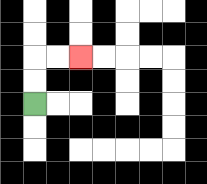{'start': '[1, 4]', 'end': '[3, 2]', 'path_directions': 'U,U,R,R', 'path_coordinates': '[[1, 4], [1, 3], [1, 2], [2, 2], [3, 2]]'}